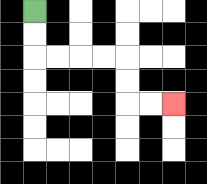{'start': '[1, 0]', 'end': '[7, 4]', 'path_directions': 'D,D,R,R,R,R,D,D,R,R', 'path_coordinates': '[[1, 0], [1, 1], [1, 2], [2, 2], [3, 2], [4, 2], [5, 2], [5, 3], [5, 4], [6, 4], [7, 4]]'}